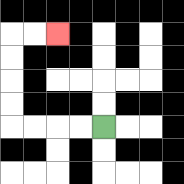{'start': '[4, 5]', 'end': '[2, 1]', 'path_directions': 'L,L,L,L,U,U,U,U,R,R', 'path_coordinates': '[[4, 5], [3, 5], [2, 5], [1, 5], [0, 5], [0, 4], [0, 3], [0, 2], [0, 1], [1, 1], [2, 1]]'}